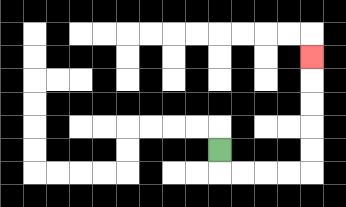{'start': '[9, 6]', 'end': '[13, 2]', 'path_directions': 'D,R,R,R,R,U,U,U,U,U', 'path_coordinates': '[[9, 6], [9, 7], [10, 7], [11, 7], [12, 7], [13, 7], [13, 6], [13, 5], [13, 4], [13, 3], [13, 2]]'}